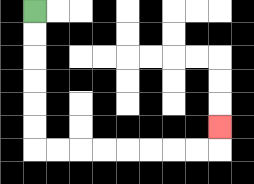{'start': '[1, 0]', 'end': '[9, 5]', 'path_directions': 'D,D,D,D,D,D,R,R,R,R,R,R,R,R,U', 'path_coordinates': '[[1, 0], [1, 1], [1, 2], [1, 3], [1, 4], [1, 5], [1, 6], [2, 6], [3, 6], [4, 6], [5, 6], [6, 6], [7, 6], [8, 6], [9, 6], [9, 5]]'}